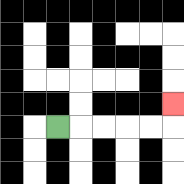{'start': '[2, 5]', 'end': '[7, 4]', 'path_directions': 'R,R,R,R,R,U', 'path_coordinates': '[[2, 5], [3, 5], [4, 5], [5, 5], [6, 5], [7, 5], [7, 4]]'}